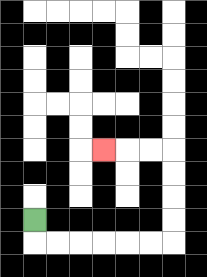{'start': '[1, 9]', 'end': '[4, 6]', 'path_directions': 'D,R,R,R,R,R,R,U,U,U,U,L,L,L', 'path_coordinates': '[[1, 9], [1, 10], [2, 10], [3, 10], [4, 10], [5, 10], [6, 10], [7, 10], [7, 9], [7, 8], [7, 7], [7, 6], [6, 6], [5, 6], [4, 6]]'}